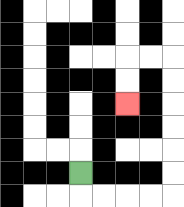{'start': '[3, 7]', 'end': '[5, 4]', 'path_directions': 'D,R,R,R,R,U,U,U,U,U,U,L,L,D,D', 'path_coordinates': '[[3, 7], [3, 8], [4, 8], [5, 8], [6, 8], [7, 8], [7, 7], [7, 6], [7, 5], [7, 4], [7, 3], [7, 2], [6, 2], [5, 2], [5, 3], [5, 4]]'}